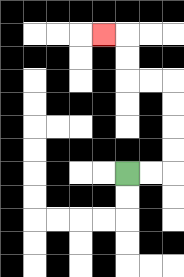{'start': '[5, 7]', 'end': '[4, 1]', 'path_directions': 'R,R,U,U,U,U,L,L,U,U,L', 'path_coordinates': '[[5, 7], [6, 7], [7, 7], [7, 6], [7, 5], [7, 4], [7, 3], [6, 3], [5, 3], [5, 2], [5, 1], [4, 1]]'}